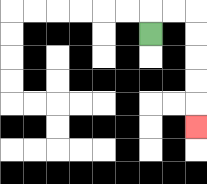{'start': '[6, 1]', 'end': '[8, 5]', 'path_directions': 'U,R,R,D,D,D,D,D', 'path_coordinates': '[[6, 1], [6, 0], [7, 0], [8, 0], [8, 1], [8, 2], [8, 3], [8, 4], [8, 5]]'}